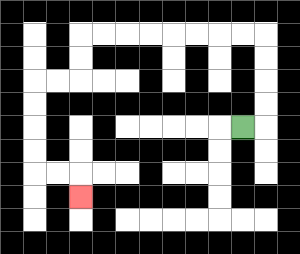{'start': '[10, 5]', 'end': '[3, 8]', 'path_directions': 'R,U,U,U,U,L,L,L,L,L,L,L,L,D,D,L,L,D,D,D,D,R,R,D', 'path_coordinates': '[[10, 5], [11, 5], [11, 4], [11, 3], [11, 2], [11, 1], [10, 1], [9, 1], [8, 1], [7, 1], [6, 1], [5, 1], [4, 1], [3, 1], [3, 2], [3, 3], [2, 3], [1, 3], [1, 4], [1, 5], [1, 6], [1, 7], [2, 7], [3, 7], [3, 8]]'}